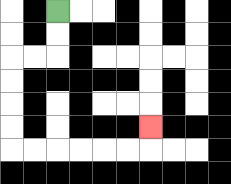{'start': '[2, 0]', 'end': '[6, 5]', 'path_directions': 'D,D,L,L,D,D,D,D,R,R,R,R,R,R,U', 'path_coordinates': '[[2, 0], [2, 1], [2, 2], [1, 2], [0, 2], [0, 3], [0, 4], [0, 5], [0, 6], [1, 6], [2, 6], [3, 6], [4, 6], [5, 6], [6, 6], [6, 5]]'}